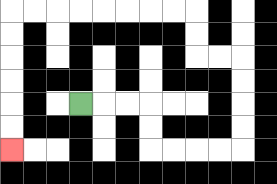{'start': '[3, 4]', 'end': '[0, 6]', 'path_directions': 'R,R,R,D,D,R,R,R,R,U,U,U,U,L,L,U,U,L,L,L,L,L,L,L,L,D,D,D,D,D,D', 'path_coordinates': '[[3, 4], [4, 4], [5, 4], [6, 4], [6, 5], [6, 6], [7, 6], [8, 6], [9, 6], [10, 6], [10, 5], [10, 4], [10, 3], [10, 2], [9, 2], [8, 2], [8, 1], [8, 0], [7, 0], [6, 0], [5, 0], [4, 0], [3, 0], [2, 0], [1, 0], [0, 0], [0, 1], [0, 2], [0, 3], [0, 4], [0, 5], [0, 6]]'}